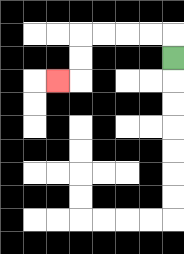{'start': '[7, 2]', 'end': '[2, 3]', 'path_directions': 'U,L,L,L,L,D,D,L', 'path_coordinates': '[[7, 2], [7, 1], [6, 1], [5, 1], [4, 1], [3, 1], [3, 2], [3, 3], [2, 3]]'}